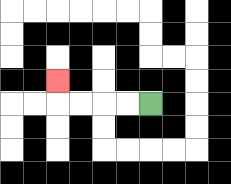{'start': '[6, 4]', 'end': '[2, 3]', 'path_directions': 'L,L,L,L,U', 'path_coordinates': '[[6, 4], [5, 4], [4, 4], [3, 4], [2, 4], [2, 3]]'}